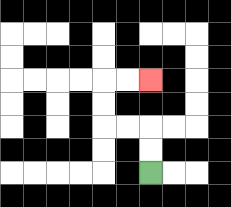{'start': '[6, 7]', 'end': '[6, 3]', 'path_directions': 'U,U,L,L,U,U,R,R', 'path_coordinates': '[[6, 7], [6, 6], [6, 5], [5, 5], [4, 5], [4, 4], [4, 3], [5, 3], [6, 3]]'}